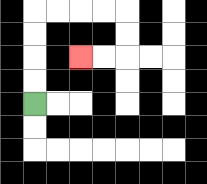{'start': '[1, 4]', 'end': '[3, 2]', 'path_directions': 'U,U,U,U,R,R,R,R,D,D,L,L', 'path_coordinates': '[[1, 4], [1, 3], [1, 2], [1, 1], [1, 0], [2, 0], [3, 0], [4, 0], [5, 0], [5, 1], [5, 2], [4, 2], [3, 2]]'}